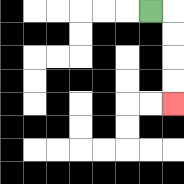{'start': '[6, 0]', 'end': '[7, 4]', 'path_directions': 'R,D,D,D,D', 'path_coordinates': '[[6, 0], [7, 0], [7, 1], [7, 2], [7, 3], [7, 4]]'}